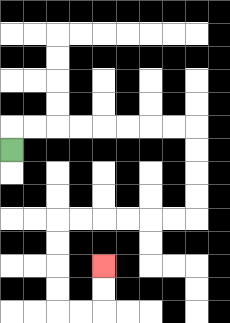{'start': '[0, 6]', 'end': '[4, 11]', 'path_directions': 'U,R,R,R,R,R,R,R,R,D,D,D,D,L,L,L,L,L,L,D,D,D,D,R,R,U,U', 'path_coordinates': '[[0, 6], [0, 5], [1, 5], [2, 5], [3, 5], [4, 5], [5, 5], [6, 5], [7, 5], [8, 5], [8, 6], [8, 7], [8, 8], [8, 9], [7, 9], [6, 9], [5, 9], [4, 9], [3, 9], [2, 9], [2, 10], [2, 11], [2, 12], [2, 13], [3, 13], [4, 13], [4, 12], [4, 11]]'}